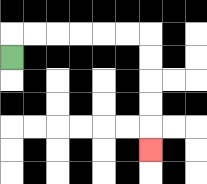{'start': '[0, 2]', 'end': '[6, 6]', 'path_directions': 'U,R,R,R,R,R,R,D,D,D,D,D', 'path_coordinates': '[[0, 2], [0, 1], [1, 1], [2, 1], [3, 1], [4, 1], [5, 1], [6, 1], [6, 2], [6, 3], [6, 4], [6, 5], [6, 6]]'}